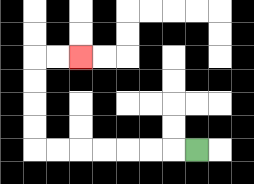{'start': '[8, 6]', 'end': '[3, 2]', 'path_directions': 'L,L,L,L,L,L,L,U,U,U,U,R,R', 'path_coordinates': '[[8, 6], [7, 6], [6, 6], [5, 6], [4, 6], [3, 6], [2, 6], [1, 6], [1, 5], [1, 4], [1, 3], [1, 2], [2, 2], [3, 2]]'}